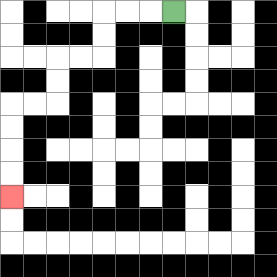{'start': '[7, 0]', 'end': '[0, 8]', 'path_directions': 'L,L,L,D,D,L,L,D,D,L,L,D,D,D,D', 'path_coordinates': '[[7, 0], [6, 0], [5, 0], [4, 0], [4, 1], [4, 2], [3, 2], [2, 2], [2, 3], [2, 4], [1, 4], [0, 4], [0, 5], [0, 6], [0, 7], [0, 8]]'}